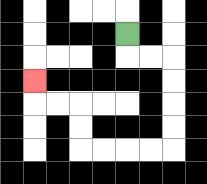{'start': '[5, 1]', 'end': '[1, 3]', 'path_directions': 'D,R,R,D,D,D,D,L,L,L,L,U,U,L,L,U', 'path_coordinates': '[[5, 1], [5, 2], [6, 2], [7, 2], [7, 3], [7, 4], [7, 5], [7, 6], [6, 6], [5, 6], [4, 6], [3, 6], [3, 5], [3, 4], [2, 4], [1, 4], [1, 3]]'}